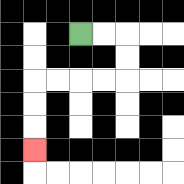{'start': '[3, 1]', 'end': '[1, 6]', 'path_directions': 'R,R,D,D,L,L,L,L,D,D,D', 'path_coordinates': '[[3, 1], [4, 1], [5, 1], [5, 2], [5, 3], [4, 3], [3, 3], [2, 3], [1, 3], [1, 4], [1, 5], [1, 6]]'}